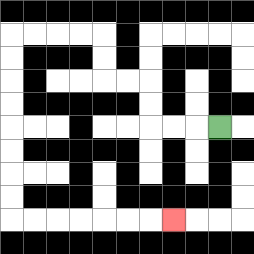{'start': '[9, 5]', 'end': '[7, 9]', 'path_directions': 'L,L,L,U,U,L,L,U,U,L,L,L,L,D,D,D,D,D,D,D,D,R,R,R,R,R,R,R', 'path_coordinates': '[[9, 5], [8, 5], [7, 5], [6, 5], [6, 4], [6, 3], [5, 3], [4, 3], [4, 2], [4, 1], [3, 1], [2, 1], [1, 1], [0, 1], [0, 2], [0, 3], [0, 4], [0, 5], [0, 6], [0, 7], [0, 8], [0, 9], [1, 9], [2, 9], [3, 9], [4, 9], [5, 9], [6, 9], [7, 9]]'}